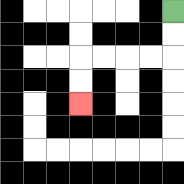{'start': '[7, 0]', 'end': '[3, 4]', 'path_directions': 'D,D,L,L,L,L,D,D', 'path_coordinates': '[[7, 0], [7, 1], [7, 2], [6, 2], [5, 2], [4, 2], [3, 2], [3, 3], [3, 4]]'}